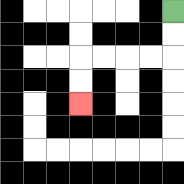{'start': '[7, 0]', 'end': '[3, 4]', 'path_directions': 'D,D,L,L,L,L,D,D', 'path_coordinates': '[[7, 0], [7, 1], [7, 2], [6, 2], [5, 2], [4, 2], [3, 2], [3, 3], [3, 4]]'}